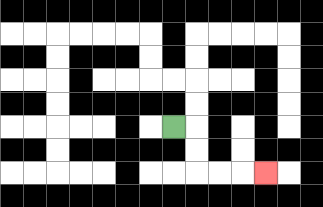{'start': '[7, 5]', 'end': '[11, 7]', 'path_directions': 'R,D,D,R,R,R', 'path_coordinates': '[[7, 5], [8, 5], [8, 6], [8, 7], [9, 7], [10, 7], [11, 7]]'}